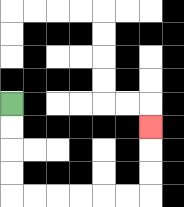{'start': '[0, 4]', 'end': '[6, 5]', 'path_directions': 'D,D,D,D,R,R,R,R,R,R,U,U,U', 'path_coordinates': '[[0, 4], [0, 5], [0, 6], [0, 7], [0, 8], [1, 8], [2, 8], [3, 8], [4, 8], [5, 8], [6, 8], [6, 7], [6, 6], [6, 5]]'}